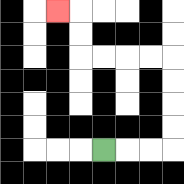{'start': '[4, 6]', 'end': '[2, 0]', 'path_directions': 'R,R,R,U,U,U,U,L,L,L,L,U,U,L', 'path_coordinates': '[[4, 6], [5, 6], [6, 6], [7, 6], [7, 5], [7, 4], [7, 3], [7, 2], [6, 2], [5, 2], [4, 2], [3, 2], [3, 1], [3, 0], [2, 0]]'}